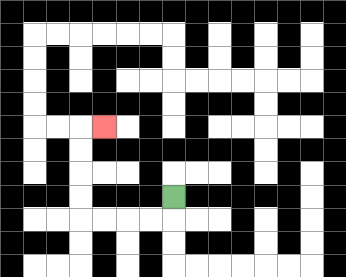{'start': '[7, 8]', 'end': '[4, 5]', 'path_directions': 'D,L,L,L,L,U,U,U,U,R', 'path_coordinates': '[[7, 8], [7, 9], [6, 9], [5, 9], [4, 9], [3, 9], [3, 8], [3, 7], [3, 6], [3, 5], [4, 5]]'}